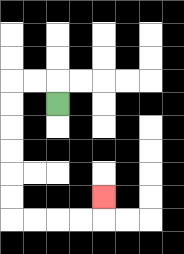{'start': '[2, 4]', 'end': '[4, 8]', 'path_directions': 'U,L,L,D,D,D,D,D,D,R,R,R,R,U', 'path_coordinates': '[[2, 4], [2, 3], [1, 3], [0, 3], [0, 4], [0, 5], [0, 6], [0, 7], [0, 8], [0, 9], [1, 9], [2, 9], [3, 9], [4, 9], [4, 8]]'}